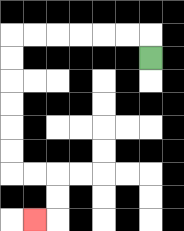{'start': '[6, 2]', 'end': '[1, 9]', 'path_directions': 'U,L,L,L,L,L,L,D,D,D,D,D,D,R,R,D,D,L', 'path_coordinates': '[[6, 2], [6, 1], [5, 1], [4, 1], [3, 1], [2, 1], [1, 1], [0, 1], [0, 2], [0, 3], [0, 4], [0, 5], [0, 6], [0, 7], [1, 7], [2, 7], [2, 8], [2, 9], [1, 9]]'}